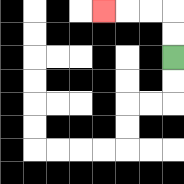{'start': '[7, 2]', 'end': '[4, 0]', 'path_directions': 'U,U,L,L,L', 'path_coordinates': '[[7, 2], [7, 1], [7, 0], [6, 0], [5, 0], [4, 0]]'}